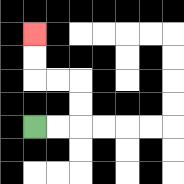{'start': '[1, 5]', 'end': '[1, 1]', 'path_directions': 'R,R,U,U,L,L,U,U', 'path_coordinates': '[[1, 5], [2, 5], [3, 5], [3, 4], [3, 3], [2, 3], [1, 3], [1, 2], [1, 1]]'}